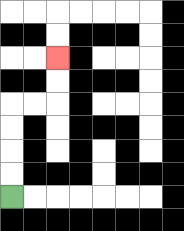{'start': '[0, 8]', 'end': '[2, 2]', 'path_directions': 'U,U,U,U,R,R,U,U', 'path_coordinates': '[[0, 8], [0, 7], [0, 6], [0, 5], [0, 4], [1, 4], [2, 4], [2, 3], [2, 2]]'}